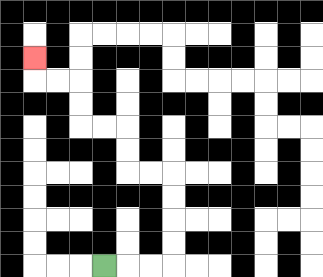{'start': '[4, 11]', 'end': '[1, 2]', 'path_directions': 'R,R,R,U,U,U,U,L,L,U,U,L,L,U,U,L,L,U', 'path_coordinates': '[[4, 11], [5, 11], [6, 11], [7, 11], [7, 10], [7, 9], [7, 8], [7, 7], [6, 7], [5, 7], [5, 6], [5, 5], [4, 5], [3, 5], [3, 4], [3, 3], [2, 3], [1, 3], [1, 2]]'}